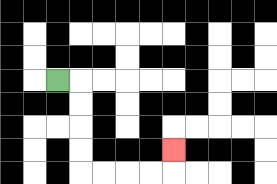{'start': '[2, 3]', 'end': '[7, 6]', 'path_directions': 'R,D,D,D,D,R,R,R,R,U', 'path_coordinates': '[[2, 3], [3, 3], [3, 4], [3, 5], [3, 6], [3, 7], [4, 7], [5, 7], [6, 7], [7, 7], [7, 6]]'}